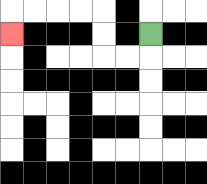{'start': '[6, 1]', 'end': '[0, 1]', 'path_directions': 'D,L,L,U,U,L,L,L,L,D', 'path_coordinates': '[[6, 1], [6, 2], [5, 2], [4, 2], [4, 1], [4, 0], [3, 0], [2, 0], [1, 0], [0, 0], [0, 1]]'}